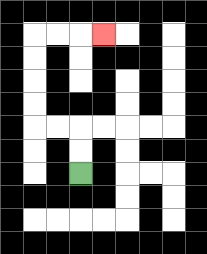{'start': '[3, 7]', 'end': '[4, 1]', 'path_directions': 'U,U,L,L,U,U,U,U,R,R,R', 'path_coordinates': '[[3, 7], [3, 6], [3, 5], [2, 5], [1, 5], [1, 4], [1, 3], [1, 2], [1, 1], [2, 1], [3, 1], [4, 1]]'}